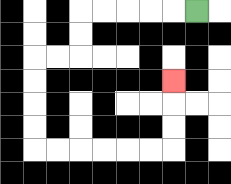{'start': '[8, 0]', 'end': '[7, 3]', 'path_directions': 'L,L,L,L,L,D,D,L,L,D,D,D,D,R,R,R,R,R,R,U,U,U', 'path_coordinates': '[[8, 0], [7, 0], [6, 0], [5, 0], [4, 0], [3, 0], [3, 1], [3, 2], [2, 2], [1, 2], [1, 3], [1, 4], [1, 5], [1, 6], [2, 6], [3, 6], [4, 6], [5, 6], [6, 6], [7, 6], [7, 5], [7, 4], [7, 3]]'}